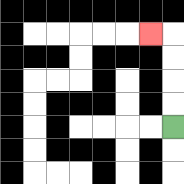{'start': '[7, 5]', 'end': '[6, 1]', 'path_directions': 'U,U,U,U,L', 'path_coordinates': '[[7, 5], [7, 4], [7, 3], [7, 2], [7, 1], [6, 1]]'}